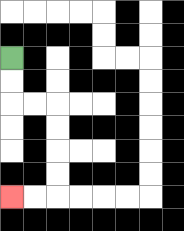{'start': '[0, 2]', 'end': '[0, 8]', 'path_directions': 'D,D,R,R,D,D,D,D,L,L', 'path_coordinates': '[[0, 2], [0, 3], [0, 4], [1, 4], [2, 4], [2, 5], [2, 6], [2, 7], [2, 8], [1, 8], [0, 8]]'}